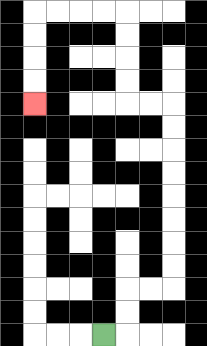{'start': '[4, 14]', 'end': '[1, 4]', 'path_directions': 'R,U,U,R,R,U,U,U,U,U,U,U,U,L,L,U,U,U,U,L,L,L,L,D,D,D,D', 'path_coordinates': '[[4, 14], [5, 14], [5, 13], [5, 12], [6, 12], [7, 12], [7, 11], [7, 10], [7, 9], [7, 8], [7, 7], [7, 6], [7, 5], [7, 4], [6, 4], [5, 4], [5, 3], [5, 2], [5, 1], [5, 0], [4, 0], [3, 0], [2, 0], [1, 0], [1, 1], [1, 2], [1, 3], [1, 4]]'}